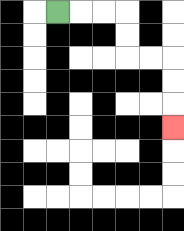{'start': '[2, 0]', 'end': '[7, 5]', 'path_directions': 'R,R,R,D,D,R,R,D,D,D', 'path_coordinates': '[[2, 0], [3, 0], [4, 0], [5, 0], [5, 1], [5, 2], [6, 2], [7, 2], [7, 3], [7, 4], [7, 5]]'}